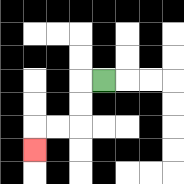{'start': '[4, 3]', 'end': '[1, 6]', 'path_directions': 'L,D,D,L,L,D', 'path_coordinates': '[[4, 3], [3, 3], [3, 4], [3, 5], [2, 5], [1, 5], [1, 6]]'}